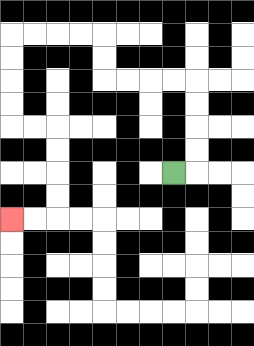{'start': '[7, 7]', 'end': '[0, 9]', 'path_directions': 'R,U,U,U,U,L,L,L,L,U,U,L,L,L,L,D,D,D,D,R,R,D,D,D,D,L,L', 'path_coordinates': '[[7, 7], [8, 7], [8, 6], [8, 5], [8, 4], [8, 3], [7, 3], [6, 3], [5, 3], [4, 3], [4, 2], [4, 1], [3, 1], [2, 1], [1, 1], [0, 1], [0, 2], [0, 3], [0, 4], [0, 5], [1, 5], [2, 5], [2, 6], [2, 7], [2, 8], [2, 9], [1, 9], [0, 9]]'}